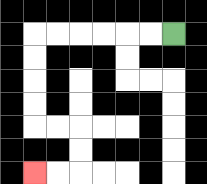{'start': '[7, 1]', 'end': '[1, 7]', 'path_directions': 'L,L,L,L,L,L,D,D,D,D,R,R,D,D,L,L', 'path_coordinates': '[[7, 1], [6, 1], [5, 1], [4, 1], [3, 1], [2, 1], [1, 1], [1, 2], [1, 3], [1, 4], [1, 5], [2, 5], [3, 5], [3, 6], [3, 7], [2, 7], [1, 7]]'}